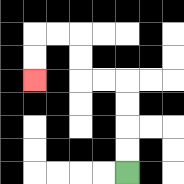{'start': '[5, 7]', 'end': '[1, 3]', 'path_directions': 'U,U,U,U,L,L,U,U,L,L,D,D', 'path_coordinates': '[[5, 7], [5, 6], [5, 5], [5, 4], [5, 3], [4, 3], [3, 3], [3, 2], [3, 1], [2, 1], [1, 1], [1, 2], [1, 3]]'}